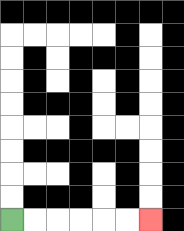{'start': '[0, 9]', 'end': '[6, 9]', 'path_directions': 'R,R,R,R,R,R', 'path_coordinates': '[[0, 9], [1, 9], [2, 9], [3, 9], [4, 9], [5, 9], [6, 9]]'}